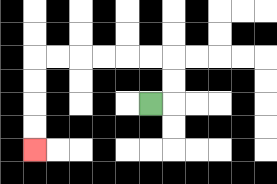{'start': '[6, 4]', 'end': '[1, 6]', 'path_directions': 'R,U,U,L,L,L,L,L,L,D,D,D,D', 'path_coordinates': '[[6, 4], [7, 4], [7, 3], [7, 2], [6, 2], [5, 2], [4, 2], [3, 2], [2, 2], [1, 2], [1, 3], [1, 4], [1, 5], [1, 6]]'}